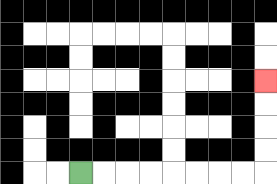{'start': '[3, 7]', 'end': '[11, 3]', 'path_directions': 'R,R,R,R,R,R,R,R,U,U,U,U', 'path_coordinates': '[[3, 7], [4, 7], [5, 7], [6, 7], [7, 7], [8, 7], [9, 7], [10, 7], [11, 7], [11, 6], [11, 5], [11, 4], [11, 3]]'}